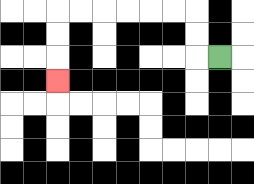{'start': '[9, 2]', 'end': '[2, 3]', 'path_directions': 'L,U,U,L,L,L,L,L,L,D,D,D', 'path_coordinates': '[[9, 2], [8, 2], [8, 1], [8, 0], [7, 0], [6, 0], [5, 0], [4, 0], [3, 0], [2, 0], [2, 1], [2, 2], [2, 3]]'}